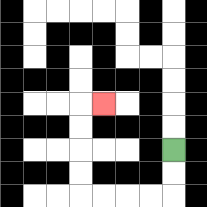{'start': '[7, 6]', 'end': '[4, 4]', 'path_directions': 'D,D,L,L,L,L,U,U,U,U,R', 'path_coordinates': '[[7, 6], [7, 7], [7, 8], [6, 8], [5, 8], [4, 8], [3, 8], [3, 7], [3, 6], [3, 5], [3, 4], [4, 4]]'}